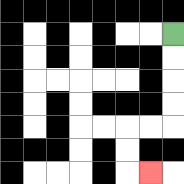{'start': '[7, 1]', 'end': '[6, 7]', 'path_directions': 'D,D,D,D,L,L,D,D,R', 'path_coordinates': '[[7, 1], [7, 2], [7, 3], [7, 4], [7, 5], [6, 5], [5, 5], [5, 6], [5, 7], [6, 7]]'}